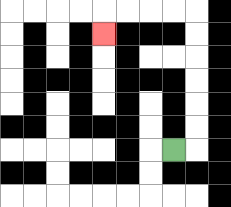{'start': '[7, 6]', 'end': '[4, 1]', 'path_directions': 'R,U,U,U,U,U,U,L,L,L,L,D', 'path_coordinates': '[[7, 6], [8, 6], [8, 5], [8, 4], [8, 3], [8, 2], [8, 1], [8, 0], [7, 0], [6, 0], [5, 0], [4, 0], [4, 1]]'}